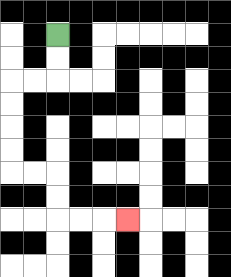{'start': '[2, 1]', 'end': '[5, 9]', 'path_directions': 'D,D,L,L,D,D,D,D,R,R,D,D,R,R,R', 'path_coordinates': '[[2, 1], [2, 2], [2, 3], [1, 3], [0, 3], [0, 4], [0, 5], [0, 6], [0, 7], [1, 7], [2, 7], [2, 8], [2, 9], [3, 9], [4, 9], [5, 9]]'}